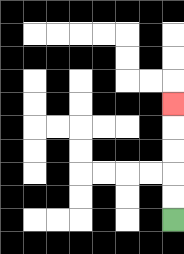{'start': '[7, 9]', 'end': '[7, 4]', 'path_directions': 'U,U,U,U,U', 'path_coordinates': '[[7, 9], [7, 8], [7, 7], [7, 6], [7, 5], [7, 4]]'}